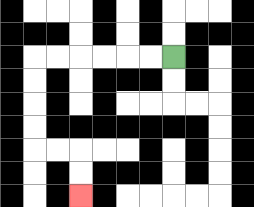{'start': '[7, 2]', 'end': '[3, 8]', 'path_directions': 'L,L,L,L,L,L,D,D,D,D,R,R,D,D', 'path_coordinates': '[[7, 2], [6, 2], [5, 2], [4, 2], [3, 2], [2, 2], [1, 2], [1, 3], [1, 4], [1, 5], [1, 6], [2, 6], [3, 6], [3, 7], [3, 8]]'}